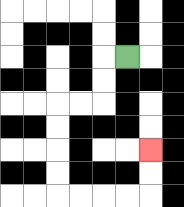{'start': '[5, 2]', 'end': '[6, 6]', 'path_directions': 'L,D,D,L,L,D,D,D,D,R,R,R,R,U,U', 'path_coordinates': '[[5, 2], [4, 2], [4, 3], [4, 4], [3, 4], [2, 4], [2, 5], [2, 6], [2, 7], [2, 8], [3, 8], [4, 8], [5, 8], [6, 8], [6, 7], [6, 6]]'}